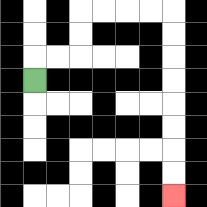{'start': '[1, 3]', 'end': '[7, 8]', 'path_directions': 'U,R,R,U,U,R,R,R,R,D,D,D,D,D,D,D,D', 'path_coordinates': '[[1, 3], [1, 2], [2, 2], [3, 2], [3, 1], [3, 0], [4, 0], [5, 0], [6, 0], [7, 0], [7, 1], [7, 2], [7, 3], [7, 4], [7, 5], [7, 6], [7, 7], [7, 8]]'}